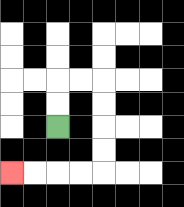{'start': '[2, 5]', 'end': '[0, 7]', 'path_directions': 'U,U,R,R,D,D,D,D,L,L,L,L', 'path_coordinates': '[[2, 5], [2, 4], [2, 3], [3, 3], [4, 3], [4, 4], [4, 5], [4, 6], [4, 7], [3, 7], [2, 7], [1, 7], [0, 7]]'}